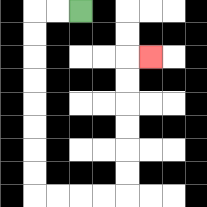{'start': '[3, 0]', 'end': '[6, 2]', 'path_directions': 'L,L,D,D,D,D,D,D,D,D,R,R,R,R,U,U,U,U,U,U,R', 'path_coordinates': '[[3, 0], [2, 0], [1, 0], [1, 1], [1, 2], [1, 3], [1, 4], [1, 5], [1, 6], [1, 7], [1, 8], [2, 8], [3, 8], [4, 8], [5, 8], [5, 7], [5, 6], [5, 5], [5, 4], [5, 3], [5, 2], [6, 2]]'}